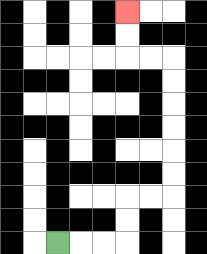{'start': '[2, 10]', 'end': '[5, 0]', 'path_directions': 'R,R,R,U,U,R,R,U,U,U,U,U,U,L,L,U,U', 'path_coordinates': '[[2, 10], [3, 10], [4, 10], [5, 10], [5, 9], [5, 8], [6, 8], [7, 8], [7, 7], [7, 6], [7, 5], [7, 4], [7, 3], [7, 2], [6, 2], [5, 2], [5, 1], [5, 0]]'}